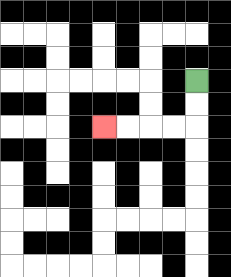{'start': '[8, 3]', 'end': '[4, 5]', 'path_directions': 'D,D,L,L,L,L', 'path_coordinates': '[[8, 3], [8, 4], [8, 5], [7, 5], [6, 5], [5, 5], [4, 5]]'}